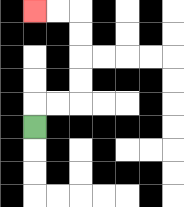{'start': '[1, 5]', 'end': '[1, 0]', 'path_directions': 'U,R,R,U,U,U,U,L,L', 'path_coordinates': '[[1, 5], [1, 4], [2, 4], [3, 4], [3, 3], [3, 2], [3, 1], [3, 0], [2, 0], [1, 0]]'}